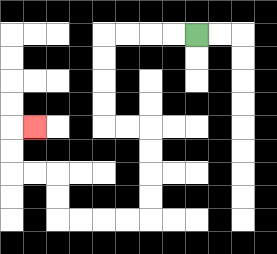{'start': '[8, 1]', 'end': '[1, 5]', 'path_directions': 'L,L,L,L,D,D,D,D,R,R,D,D,D,D,L,L,L,L,U,U,L,L,U,U,R', 'path_coordinates': '[[8, 1], [7, 1], [6, 1], [5, 1], [4, 1], [4, 2], [4, 3], [4, 4], [4, 5], [5, 5], [6, 5], [6, 6], [6, 7], [6, 8], [6, 9], [5, 9], [4, 9], [3, 9], [2, 9], [2, 8], [2, 7], [1, 7], [0, 7], [0, 6], [0, 5], [1, 5]]'}